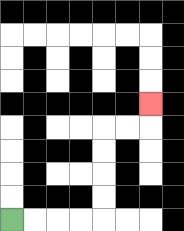{'start': '[0, 9]', 'end': '[6, 4]', 'path_directions': 'R,R,R,R,U,U,U,U,R,R,U', 'path_coordinates': '[[0, 9], [1, 9], [2, 9], [3, 9], [4, 9], [4, 8], [4, 7], [4, 6], [4, 5], [5, 5], [6, 5], [6, 4]]'}